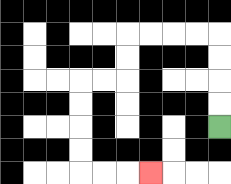{'start': '[9, 5]', 'end': '[6, 7]', 'path_directions': 'U,U,U,U,L,L,L,L,D,D,L,L,D,D,D,D,R,R,R', 'path_coordinates': '[[9, 5], [9, 4], [9, 3], [9, 2], [9, 1], [8, 1], [7, 1], [6, 1], [5, 1], [5, 2], [5, 3], [4, 3], [3, 3], [3, 4], [3, 5], [3, 6], [3, 7], [4, 7], [5, 7], [6, 7]]'}